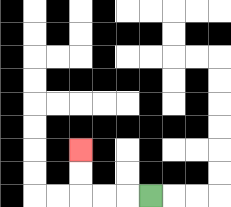{'start': '[6, 8]', 'end': '[3, 6]', 'path_directions': 'L,L,L,U,U', 'path_coordinates': '[[6, 8], [5, 8], [4, 8], [3, 8], [3, 7], [3, 6]]'}